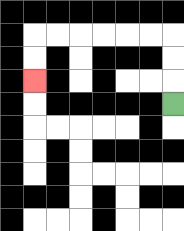{'start': '[7, 4]', 'end': '[1, 3]', 'path_directions': 'U,U,U,L,L,L,L,L,L,D,D', 'path_coordinates': '[[7, 4], [7, 3], [7, 2], [7, 1], [6, 1], [5, 1], [4, 1], [3, 1], [2, 1], [1, 1], [1, 2], [1, 3]]'}